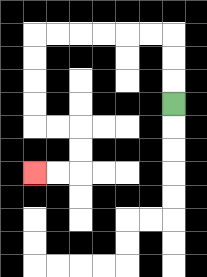{'start': '[7, 4]', 'end': '[1, 7]', 'path_directions': 'U,U,U,L,L,L,L,L,L,D,D,D,D,R,R,D,D,L,L', 'path_coordinates': '[[7, 4], [7, 3], [7, 2], [7, 1], [6, 1], [5, 1], [4, 1], [3, 1], [2, 1], [1, 1], [1, 2], [1, 3], [1, 4], [1, 5], [2, 5], [3, 5], [3, 6], [3, 7], [2, 7], [1, 7]]'}